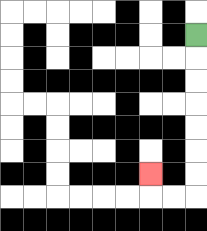{'start': '[8, 1]', 'end': '[6, 7]', 'path_directions': 'D,D,D,D,D,D,D,L,L,U', 'path_coordinates': '[[8, 1], [8, 2], [8, 3], [8, 4], [8, 5], [8, 6], [8, 7], [8, 8], [7, 8], [6, 8], [6, 7]]'}